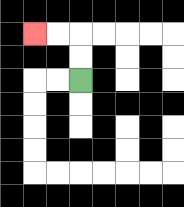{'start': '[3, 3]', 'end': '[1, 1]', 'path_directions': 'U,U,L,L', 'path_coordinates': '[[3, 3], [3, 2], [3, 1], [2, 1], [1, 1]]'}